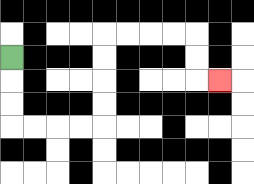{'start': '[0, 2]', 'end': '[9, 3]', 'path_directions': 'D,D,D,R,R,R,R,U,U,U,U,R,R,R,R,D,D,R', 'path_coordinates': '[[0, 2], [0, 3], [0, 4], [0, 5], [1, 5], [2, 5], [3, 5], [4, 5], [4, 4], [4, 3], [4, 2], [4, 1], [5, 1], [6, 1], [7, 1], [8, 1], [8, 2], [8, 3], [9, 3]]'}